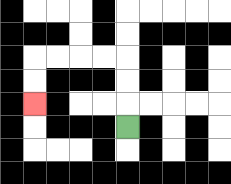{'start': '[5, 5]', 'end': '[1, 4]', 'path_directions': 'U,U,U,L,L,L,L,D,D', 'path_coordinates': '[[5, 5], [5, 4], [5, 3], [5, 2], [4, 2], [3, 2], [2, 2], [1, 2], [1, 3], [1, 4]]'}